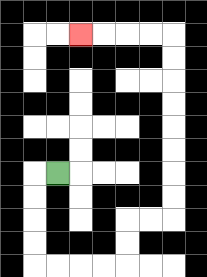{'start': '[2, 7]', 'end': '[3, 1]', 'path_directions': 'L,D,D,D,D,R,R,R,R,U,U,R,R,U,U,U,U,U,U,U,U,L,L,L,L', 'path_coordinates': '[[2, 7], [1, 7], [1, 8], [1, 9], [1, 10], [1, 11], [2, 11], [3, 11], [4, 11], [5, 11], [5, 10], [5, 9], [6, 9], [7, 9], [7, 8], [7, 7], [7, 6], [7, 5], [7, 4], [7, 3], [7, 2], [7, 1], [6, 1], [5, 1], [4, 1], [3, 1]]'}